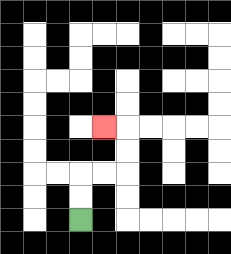{'start': '[3, 9]', 'end': '[4, 5]', 'path_directions': 'U,U,R,R,U,U,L', 'path_coordinates': '[[3, 9], [3, 8], [3, 7], [4, 7], [5, 7], [5, 6], [5, 5], [4, 5]]'}